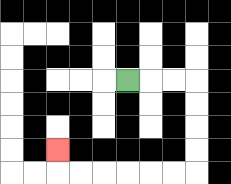{'start': '[5, 3]', 'end': '[2, 6]', 'path_directions': 'R,R,R,D,D,D,D,L,L,L,L,L,L,U', 'path_coordinates': '[[5, 3], [6, 3], [7, 3], [8, 3], [8, 4], [8, 5], [8, 6], [8, 7], [7, 7], [6, 7], [5, 7], [4, 7], [3, 7], [2, 7], [2, 6]]'}